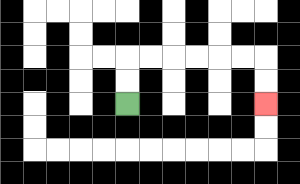{'start': '[5, 4]', 'end': '[11, 4]', 'path_directions': 'U,U,R,R,R,R,R,R,D,D', 'path_coordinates': '[[5, 4], [5, 3], [5, 2], [6, 2], [7, 2], [8, 2], [9, 2], [10, 2], [11, 2], [11, 3], [11, 4]]'}